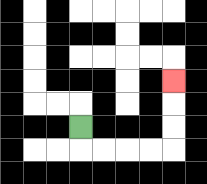{'start': '[3, 5]', 'end': '[7, 3]', 'path_directions': 'D,R,R,R,R,U,U,U', 'path_coordinates': '[[3, 5], [3, 6], [4, 6], [5, 6], [6, 6], [7, 6], [7, 5], [7, 4], [7, 3]]'}